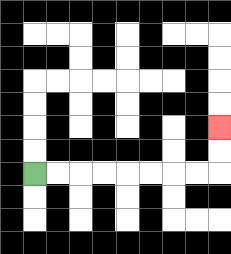{'start': '[1, 7]', 'end': '[9, 5]', 'path_directions': 'R,R,R,R,R,R,R,R,U,U', 'path_coordinates': '[[1, 7], [2, 7], [3, 7], [4, 7], [5, 7], [6, 7], [7, 7], [8, 7], [9, 7], [9, 6], [9, 5]]'}